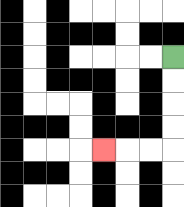{'start': '[7, 2]', 'end': '[4, 6]', 'path_directions': 'D,D,D,D,L,L,L', 'path_coordinates': '[[7, 2], [7, 3], [7, 4], [7, 5], [7, 6], [6, 6], [5, 6], [4, 6]]'}